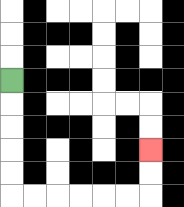{'start': '[0, 3]', 'end': '[6, 6]', 'path_directions': 'D,D,D,D,D,R,R,R,R,R,R,U,U', 'path_coordinates': '[[0, 3], [0, 4], [0, 5], [0, 6], [0, 7], [0, 8], [1, 8], [2, 8], [3, 8], [4, 8], [5, 8], [6, 8], [6, 7], [6, 6]]'}